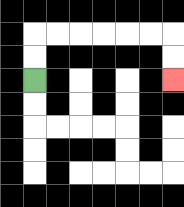{'start': '[1, 3]', 'end': '[7, 3]', 'path_directions': 'U,U,R,R,R,R,R,R,D,D', 'path_coordinates': '[[1, 3], [1, 2], [1, 1], [2, 1], [3, 1], [4, 1], [5, 1], [6, 1], [7, 1], [7, 2], [7, 3]]'}